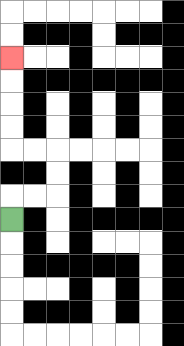{'start': '[0, 9]', 'end': '[0, 2]', 'path_directions': 'U,R,R,U,U,L,L,U,U,U,U', 'path_coordinates': '[[0, 9], [0, 8], [1, 8], [2, 8], [2, 7], [2, 6], [1, 6], [0, 6], [0, 5], [0, 4], [0, 3], [0, 2]]'}